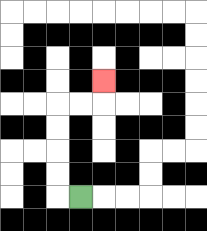{'start': '[3, 8]', 'end': '[4, 3]', 'path_directions': 'L,U,U,U,U,R,R,U', 'path_coordinates': '[[3, 8], [2, 8], [2, 7], [2, 6], [2, 5], [2, 4], [3, 4], [4, 4], [4, 3]]'}